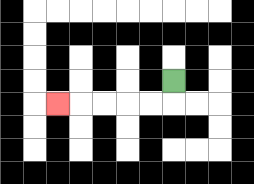{'start': '[7, 3]', 'end': '[2, 4]', 'path_directions': 'D,L,L,L,L,L', 'path_coordinates': '[[7, 3], [7, 4], [6, 4], [5, 4], [4, 4], [3, 4], [2, 4]]'}